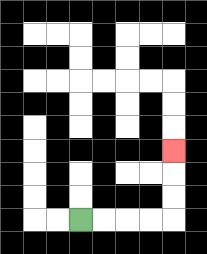{'start': '[3, 9]', 'end': '[7, 6]', 'path_directions': 'R,R,R,R,U,U,U', 'path_coordinates': '[[3, 9], [4, 9], [5, 9], [6, 9], [7, 9], [7, 8], [7, 7], [7, 6]]'}